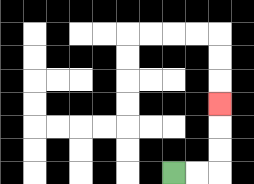{'start': '[7, 7]', 'end': '[9, 4]', 'path_directions': 'R,R,U,U,U', 'path_coordinates': '[[7, 7], [8, 7], [9, 7], [9, 6], [9, 5], [9, 4]]'}